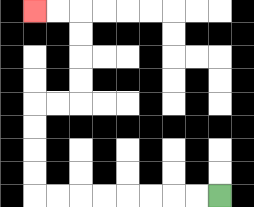{'start': '[9, 8]', 'end': '[1, 0]', 'path_directions': 'L,L,L,L,L,L,L,L,U,U,U,U,R,R,U,U,U,U,L,L', 'path_coordinates': '[[9, 8], [8, 8], [7, 8], [6, 8], [5, 8], [4, 8], [3, 8], [2, 8], [1, 8], [1, 7], [1, 6], [1, 5], [1, 4], [2, 4], [3, 4], [3, 3], [3, 2], [3, 1], [3, 0], [2, 0], [1, 0]]'}